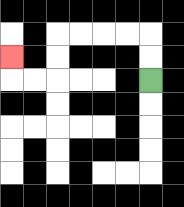{'start': '[6, 3]', 'end': '[0, 2]', 'path_directions': 'U,U,L,L,L,L,D,D,L,L,U', 'path_coordinates': '[[6, 3], [6, 2], [6, 1], [5, 1], [4, 1], [3, 1], [2, 1], [2, 2], [2, 3], [1, 3], [0, 3], [0, 2]]'}